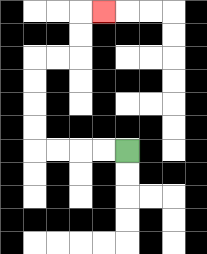{'start': '[5, 6]', 'end': '[4, 0]', 'path_directions': 'L,L,L,L,U,U,U,U,R,R,U,U,R', 'path_coordinates': '[[5, 6], [4, 6], [3, 6], [2, 6], [1, 6], [1, 5], [1, 4], [1, 3], [1, 2], [2, 2], [3, 2], [3, 1], [3, 0], [4, 0]]'}